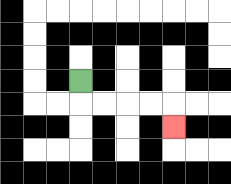{'start': '[3, 3]', 'end': '[7, 5]', 'path_directions': 'D,R,R,R,R,D', 'path_coordinates': '[[3, 3], [3, 4], [4, 4], [5, 4], [6, 4], [7, 4], [7, 5]]'}